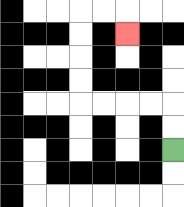{'start': '[7, 6]', 'end': '[5, 1]', 'path_directions': 'U,U,L,L,L,L,U,U,U,U,R,R,D', 'path_coordinates': '[[7, 6], [7, 5], [7, 4], [6, 4], [5, 4], [4, 4], [3, 4], [3, 3], [3, 2], [3, 1], [3, 0], [4, 0], [5, 0], [5, 1]]'}